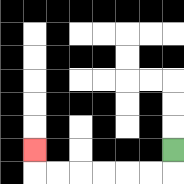{'start': '[7, 6]', 'end': '[1, 6]', 'path_directions': 'D,L,L,L,L,L,L,U', 'path_coordinates': '[[7, 6], [7, 7], [6, 7], [5, 7], [4, 7], [3, 7], [2, 7], [1, 7], [1, 6]]'}